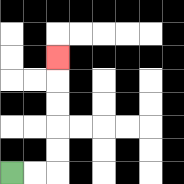{'start': '[0, 7]', 'end': '[2, 2]', 'path_directions': 'R,R,U,U,U,U,U', 'path_coordinates': '[[0, 7], [1, 7], [2, 7], [2, 6], [2, 5], [2, 4], [2, 3], [2, 2]]'}